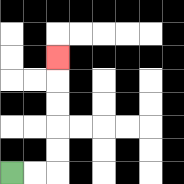{'start': '[0, 7]', 'end': '[2, 2]', 'path_directions': 'R,R,U,U,U,U,U', 'path_coordinates': '[[0, 7], [1, 7], [2, 7], [2, 6], [2, 5], [2, 4], [2, 3], [2, 2]]'}